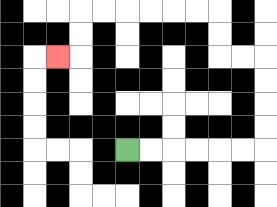{'start': '[5, 6]', 'end': '[2, 2]', 'path_directions': 'R,R,R,R,R,R,U,U,U,U,L,L,U,U,L,L,L,L,L,L,D,D,L', 'path_coordinates': '[[5, 6], [6, 6], [7, 6], [8, 6], [9, 6], [10, 6], [11, 6], [11, 5], [11, 4], [11, 3], [11, 2], [10, 2], [9, 2], [9, 1], [9, 0], [8, 0], [7, 0], [6, 0], [5, 0], [4, 0], [3, 0], [3, 1], [3, 2], [2, 2]]'}